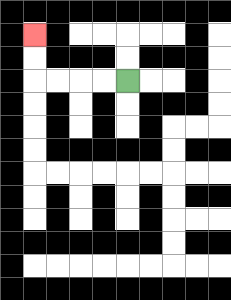{'start': '[5, 3]', 'end': '[1, 1]', 'path_directions': 'L,L,L,L,U,U', 'path_coordinates': '[[5, 3], [4, 3], [3, 3], [2, 3], [1, 3], [1, 2], [1, 1]]'}